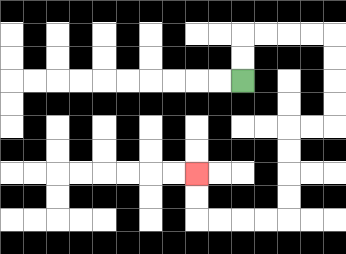{'start': '[10, 3]', 'end': '[8, 7]', 'path_directions': 'U,U,R,R,R,R,D,D,D,D,L,L,D,D,D,D,L,L,L,L,U,U', 'path_coordinates': '[[10, 3], [10, 2], [10, 1], [11, 1], [12, 1], [13, 1], [14, 1], [14, 2], [14, 3], [14, 4], [14, 5], [13, 5], [12, 5], [12, 6], [12, 7], [12, 8], [12, 9], [11, 9], [10, 9], [9, 9], [8, 9], [8, 8], [8, 7]]'}